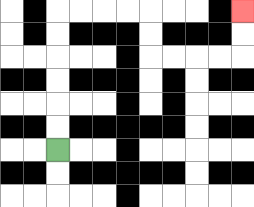{'start': '[2, 6]', 'end': '[10, 0]', 'path_directions': 'U,U,U,U,U,U,R,R,R,R,D,D,R,R,R,R,U,U', 'path_coordinates': '[[2, 6], [2, 5], [2, 4], [2, 3], [2, 2], [2, 1], [2, 0], [3, 0], [4, 0], [5, 0], [6, 0], [6, 1], [6, 2], [7, 2], [8, 2], [9, 2], [10, 2], [10, 1], [10, 0]]'}